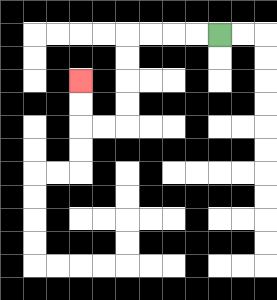{'start': '[9, 1]', 'end': '[3, 3]', 'path_directions': 'L,L,L,L,D,D,D,D,L,L,U,U', 'path_coordinates': '[[9, 1], [8, 1], [7, 1], [6, 1], [5, 1], [5, 2], [5, 3], [5, 4], [5, 5], [4, 5], [3, 5], [3, 4], [3, 3]]'}